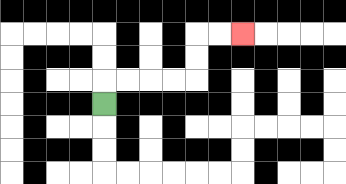{'start': '[4, 4]', 'end': '[10, 1]', 'path_directions': 'U,R,R,R,R,U,U,R,R', 'path_coordinates': '[[4, 4], [4, 3], [5, 3], [6, 3], [7, 3], [8, 3], [8, 2], [8, 1], [9, 1], [10, 1]]'}